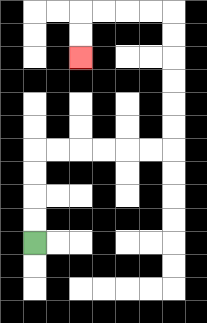{'start': '[1, 10]', 'end': '[3, 2]', 'path_directions': 'U,U,U,U,R,R,R,R,R,R,U,U,U,U,U,U,L,L,L,L,D,D', 'path_coordinates': '[[1, 10], [1, 9], [1, 8], [1, 7], [1, 6], [2, 6], [3, 6], [4, 6], [5, 6], [6, 6], [7, 6], [7, 5], [7, 4], [7, 3], [7, 2], [7, 1], [7, 0], [6, 0], [5, 0], [4, 0], [3, 0], [3, 1], [3, 2]]'}